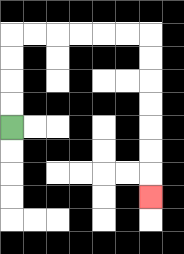{'start': '[0, 5]', 'end': '[6, 8]', 'path_directions': 'U,U,U,U,R,R,R,R,R,R,D,D,D,D,D,D,D', 'path_coordinates': '[[0, 5], [0, 4], [0, 3], [0, 2], [0, 1], [1, 1], [2, 1], [3, 1], [4, 1], [5, 1], [6, 1], [6, 2], [6, 3], [6, 4], [6, 5], [6, 6], [6, 7], [6, 8]]'}